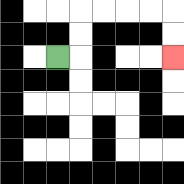{'start': '[2, 2]', 'end': '[7, 2]', 'path_directions': 'R,U,U,R,R,R,R,D,D', 'path_coordinates': '[[2, 2], [3, 2], [3, 1], [3, 0], [4, 0], [5, 0], [6, 0], [7, 0], [7, 1], [7, 2]]'}